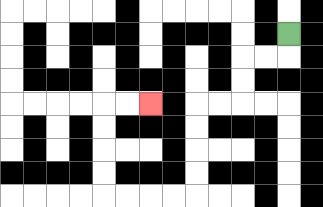{'start': '[12, 1]', 'end': '[6, 4]', 'path_directions': 'D,L,L,D,D,L,L,D,D,D,D,L,L,L,L,U,U,U,U,R,R', 'path_coordinates': '[[12, 1], [12, 2], [11, 2], [10, 2], [10, 3], [10, 4], [9, 4], [8, 4], [8, 5], [8, 6], [8, 7], [8, 8], [7, 8], [6, 8], [5, 8], [4, 8], [4, 7], [4, 6], [4, 5], [4, 4], [5, 4], [6, 4]]'}